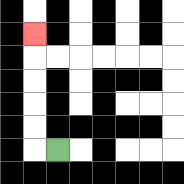{'start': '[2, 6]', 'end': '[1, 1]', 'path_directions': 'L,U,U,U,U,U', 'path_coordinates': '[[2, 6], [1, 6], [1, 5], [1, 4], [1, 3], [1, 2], [1, 1]]'}